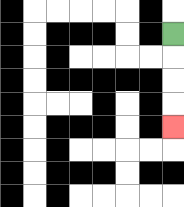{'start': '[7, 1]', 'end': '[7, 5]', 'path_directions': 'D,D,D,D', 'path_coordinates': '[[7, 1], [7, 2], [7, 3], [7, 4], [7, 5]]'}